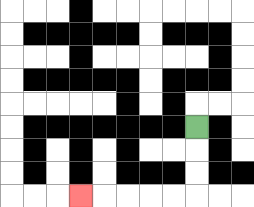{'start': '[8, 5]', 'end': '[3, 8]', 'path_directions': 'D,D,D,L,L,L,L,L', 'path_coordinates': '[[8, 5], [8, 6], [8, 7], [8, 8], [7, 8], [6, 8], [5, 8], [4, 8], [3, 8]]'}